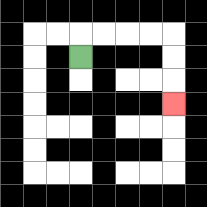{'start': '[3, 2]', 'end': '[7, 4]', 'path_directions': 'U,R,R,R,R,D,D,D', 'path_coordinates': '[[3, 2], [3, 1], [4, 1], [5, 1], [6, 1], [7, 1], [7, 2], [7, 3], [7, 4]]'}